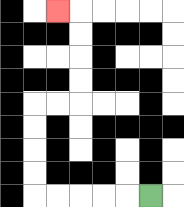{'start': '[6, 8]', 'end': '[2, 0]', 'path_directions': 'L,L,L,L,L,U,U,U,U,R,R,U,U,U,U,L', 'path_coordinates': '[[6, 8], [5, 8], [4, 8], [3, 8], [2, 8], [1, 8], [1, 7], [1, 6], [1, 5], [1, 4], [2, 4], [3, 4], [3, 3], [3, 2], [3, 1], [3, 0], [2, 0]]'}